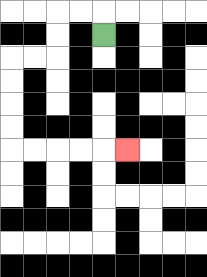{'start': '[4, 1]', 'end': '[5, 6]', 'path_directions': 'U,L,L,D,D,L,L,D,D,D,D,R,R,R,R,R', 'path_coordinates': '[[4, 1], [4, 0], [3, 0], [2, 0], [2, 1], [2, 2], [1, 2], [0, 2], [0, 3], [0, 4], [0, 5], [0, 6], [1, 6], [2, 6], [3, 6], [4, 6], [5, 6]]'}